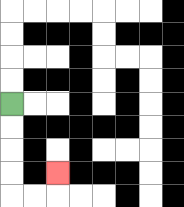{'start': '[0, 4]', 'end': '[2, 7]', 'path_directions': 'D,D,D,D,R,R,U', 'path_coordinates': '[[0, 4], [0, 5], [0, 6], [0, 7], [0, 8], [1, 8], [2, 8], [2, 7]]'}